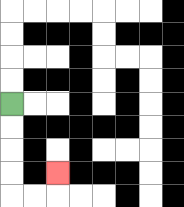{'start': '[0, 4]', 'end': '[2, 7]', 'path_directions': 'D,D,D,D,R,R,U', 'path_coordinates': '[[0, 4], [0, 5], [0, 6], [0, 7], [0, 8], [1, 8], [2, 8], [2, 7]]'}